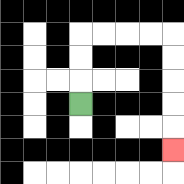{'start': '[3, 4]', 'end': '[7, 6]', 'path_directions': 'U,U,U,R,R,R,R,D,D,D,D,D', 'path_coordinates': '[[3, 4], [3, 3], [3, 2], [3, 1], [4, 1], [5, 1], [6, 1], [7, 1], [7, 2], [7, 3], [7, 4], [7, 5], [7, 6]]'}